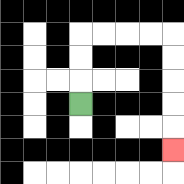{'start': '[3, 4]', 'end': '[7, 6]', 'path_directions': 'U,U,U,R,R,R,R,D,D,D,D,D', 'path_coordinates': '[[3, 4], [3, 3], [3, 2], [3, 1], [4, 1], [5, 1], [6, 1], [7, 1], [7, 2], [7, 3], [7, 4], [7, 5], [7, 6]]'}